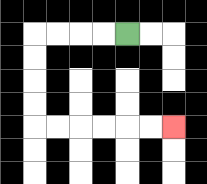{'start': '[5, 1]', 'end': '[7, 5]', 'path_directions': 'L,L,L,L,D,D,D,D,R,R,R,R,R,R', 'path_coordinates': '[[5, 1], [4, 1], [3, 1], [2, 1], [1, 1], [1, 2], [1, 3], [1, 4], [1, 5], [2, 5], [3, 5], [4, 5], [5, 5], [6, 5], [7, 5]]'}